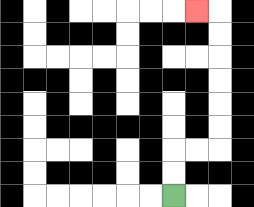{'start': '[7, 8]', 'end': '[8, 0]', 'path_directions': 'U,U,R,R,U,U,U,U,U,U,L', 'path_coordinates': '[[7, 8], [7, 7], [7, 6], [8, 6], [9, 6], [9, 5], [9, 4], [9, 3], [9, 2], [9, 1], [9, 0], [8, 0]]'}